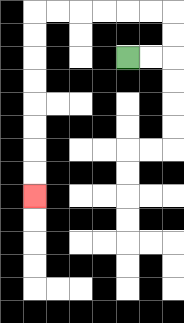{'start': '[5, 2]', 'end': '[1, 8]', 'path_directions': 'R,R,U,U,L,L,L,L,L,L,D,D,D,D,D,D,D,D', 'path_coordinates': '[[5, 2], [6, 2], [7, 2], [7, 1], [7, 0], [6, 0], [5, 0], [4, 0], [3, 0], [2, 0], [1, 0], [1, 1], [1, 2], [1, 3], [1, 4], [1, 5], [1, 6], [1, 7], [1, 8]]'}